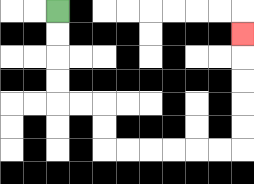{'start': '[2, 0]', 'end': '[10, 1]', 'path_directions': 'D,D,D,D,R,R,D,D,R,R,R,R,R,R,U,U,U,U,U', 'path_coordinates': '[[2, 0], [2, 1], [2, 2], [2, 3], [2, 4], [3, 4], [4, 4], [4, 5], [4, 6], [5, 6], [6, 6], [7, 6], [8, 6], [9, 6], [10, 6], [10, 5], [10, 4], [10, 3], [10, 2], [10, 1]]'}